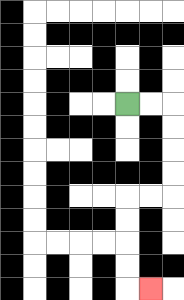{'start': '[5, 4]', 'end': '[6, 12]', 'path_directions': 'R,R,D,D,D,D,L,L,D,D,D,D,R', 'path_coordinates': '[[5, 4], [6, 4], [7, 4], [7, 5], [7, 6], [7, 7], [7, 8], [6, 8], [5, 8], [5, 9], [5, 10], [5, 11], [5, 12], [6, 12]]'}